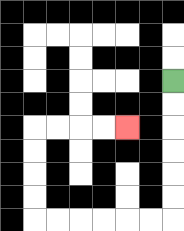{'start': '[7, 3]', 'end': '[5, 5]', 'path_directions': 'D,D,D,D,D,D,L,L,L,L,L,L,U,U,U,U,R,R,R,R', 'path_coordinates': '[[7, 3], [7, 4], [7, 5], [7, 6], [7, 7], [7, 8], [7, 9], [6, 9], [5, 9], [4, 9], [3, 9], [2, 9], [1, 9], [1, 8], [1, 7], [1, 6], [1, 5], [2, 5], [3, 5], [4, 5], [5, 5]]'}